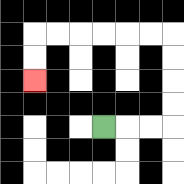{'start': '[4, 5]', 'end': '[1, 3]', 'path_directions': 'R,R,R,U,U,U,U,L,L,L,L,L,L,D,D', 'path_coordinates': '[[4, 5], [5, 5], [6, 5], [7, 5], [7, 4], [7, 3], [7, 2], [7, 1], [6, 1], [5, 1], [4, 1], [3, 1], [2, 1], [1, 1], [1, 2], [1, 3]]'}